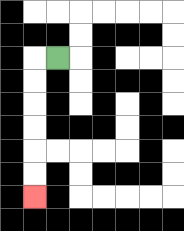{'start': '[2, 2]', 'end': '[1, 8]', 'path_directions': 'L,D,D,D,D,D,D', 'path_coordinates': '[[2, 2], [1, 2], [1, 3], [1, 4], [1, 5], [1, 6], [1, 7], [1, 8]]'}